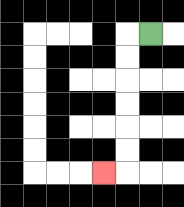{'start': '[6, 1]', 'end': '[4, 7]', 'path_directions': 'L,D,D,D,D,D,D,L', 'path_coordinates': '[[6, 1], [5, 1], [5, 2], [5, 3], [5, 4], [5, 5], [5, 6], [5, 7], [4, 7]]'}